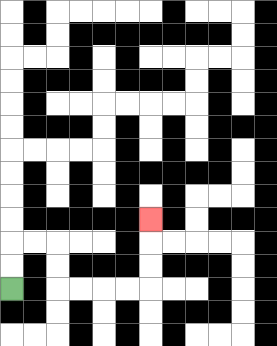{'start': '[0, 12]', 'end': '[6, 9]', 'path_directions': 'U,U,R,R,D,D,R,R,R,R,U,U,U', 'path_coordinates': '[[0, 12], [0, 11], [0, 10], [1, 10], [2, 10], [2, 11], [2, 12], [3, 12], [4, 12], [5, 12], [6, 12], [6, 11], [6, 10], [6, 9]]'}